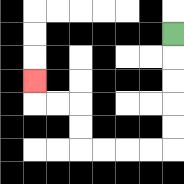{'start': '[7, 1]', 'end': '[1, 3]', 'path_directions': 'D,D,D,D,D,L,L,L,L,U,U,L,L,U', 'path_coordinates': '[[7, 1], [7, 2], [7, 3], [7, 4], [7, 5], [7, 6], [6, 6], [5, 6], [4, 6], [3, 6], [3, 5], [3, 4], [2, 4], [1, 4], [1, 3]]'}